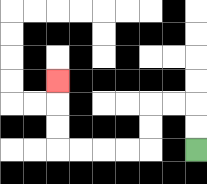{'start': '[8, 6]', 'end': '[2, 3]', 'path_directions': 'U,U,L,L,D,D,L,L,L,L,U,U,U', 'path_coordinates': '[[8, 6], [8, 5], [8, 4], [7, 4], [6, 4], [6, 5], [6, 6], [5, 6], [4, 6], [3, 6], [2, 6], [2, 5], [2, 4], [2, 3]]'}